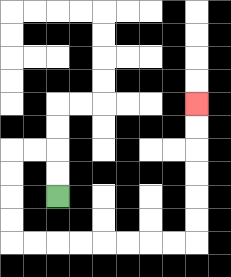{'start': '[2, 8]', 'end': '[8, 4]', 'path_directions': 'U,U,L,L,D,D,D,D,R,R,R,R,R,R,R,R,U,U,U,U,U,U', 'path_coordinates': '[[2, 8], [2, 7], [2, 6], [1, 6], [0, 6], [0, 7], [0, 8], [0, 9], [0, 10], [1, 10], [2, 10], [3, 10], [4, 10], [5, 10], [6, 10], [7, 10], [8, 10], [8, 9], [8, 8], [8, 7], [8, 6], [8, 5], [8, 4]]'}